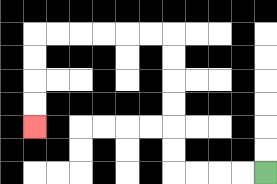{'start': '[11, 7]', 'end': '[1, 5]', 'path_directions': 'L,L,L,L,U,U,U,U,U,U,L,L,L,L,L,L,D,D,D,D', 'path_coordinates': '[[11, 7], [10, 7], [9, 7], [8, 7], [7, 7], [7, 6], [7, 5], [7, 4], [7, 3], [7, 2], [7, 1], [6, 1], [5, 1], [4, 1], [3, 1], [2, 1], [1, 1], [1, 2], [1, 3], [1, 4], [1, 5]]'}